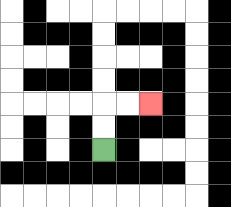{'start': '[4, 6]', 'end': '[6, 4]', 'path_directions': 'U,U,R,R', 'path_coordinates': '[[4, 6], [4, 5], [4, 4], [5, 4], [6, 4]]'}